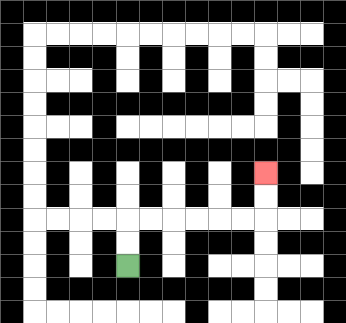{'start': '[5, 11]', 'end': '[11, 7]', 'path_directions': 'U,U,R,R,R,R,R,R,U,U', 'path_coordinates': '[[5, 11], [5, 10], [5, 9], [6, 9], [7, 9], [8, 9], [9, 9], [10, 9], [11, 9], [11, 8], [11, 7]]'}